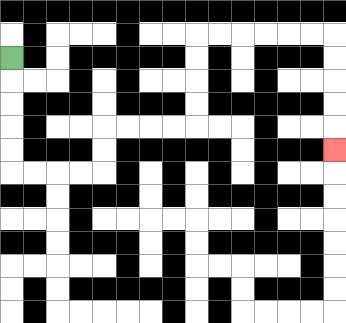{'start': '[0, 2]', 'end': '[14, 6]', 'path_directions': 'D,D,D,D,D,R,R,R,R,U,U,R,R,R,R,U,U,U,U,R,R,R,R,R,R,D,D,D,D,D', 'path_coordinates': '[[0, 2], [0, 3], [0, 4], [0, 5], [0, 6], [0, 7], [1, 7], [2, 7], [3, 7], [4, 7], [4, 6], [4, 5], [5, 5], [6, 5], [7, 5], [8, 5], [8, 4], [8, 3], [8, 2], [8, 1], [9, 1], [10, 1], [11, 1], [12, 1], [13, 1], [14, 1], [14, 2], [14, 3], [14, 4], [14, 5], [14, 6]]'}